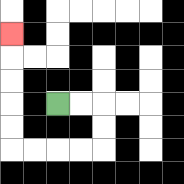{'start': '[2, 4]', 'end': '[0, 1]', 'path_directions': 'R,R,D,D,L,L,L,L,U,U,U,U,U', 'path_coordinates': '[[2, 4], [3, 4], [4, 4], [4, 5], [4, 6], [3, 6], [2, 6], [1, 6], [0, 6], [0, 5], [0, 4], [0, 3], [0, 2], [0, 1]]'}